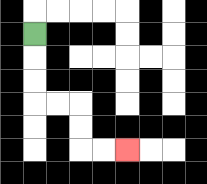{'start': '[1, 1]', 'end': '[5, 6]', 'path_directions': 'D,D,D,R,R,D,D,R,R', 'path_coordinates': '[[1, 1], [1, 2], [1, 3], [1, 4], [2, 4], [3, 4], [3, 5], [3, 6], [4, 6], [5, 6]]'}